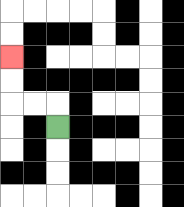{'start': '[2, 5]', 'end': '[0, 2]', 'path_directions': 'U,L,L,U,U', 'path_coordinates': '[[2, 5], [2, 4], [1, 4], [0, 4], [0, 3], [0, 2]]'}